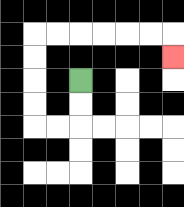{'start': '[3, 3]', 'end': '[7, 2]', 'path_directions': 'D,D,L,L,U,U,U,U,R,R,R,R,R,R,D', 'path_coordinates': '[[3, 3], [3, 4], [3, 5], [2, 5], [1, 5], [1, 4], [1, 3], [1, 2], [1, 1], [2, 1], [3, 1], [4, 1], [5, 1], [6, 1], [7, 1], [7, 2]]'}